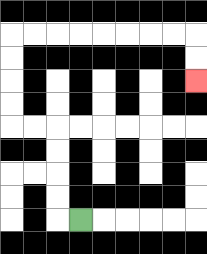{'start': '[3, 9]', 'end': '[8, 3]', 'path_directions': 'L,U,U,U,U,L,L,U,U,U,U,R,R,R,R,R,R,R,R,D,D', 'path_coordinates': '[[3, 9], [2, 9], [2, 8], [2, 7], [2, 6], [2, 5], [1, 5], [0, 5], [0, 4], [0, 3], [0, 2], [0, 1], [1, 1], [2, 1], [3, 1], [4, 1], [5, 1], [6, 1], [7, 1], [8, 1], [8, 2], [8, 3]]'}